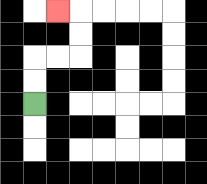{'start': '[1, 4]', 'end': '[2, 0]', 'path_directions': 'U,U,R,R,U,U,L', 'path_coordinates': '[[1, 4], [1, 3], [1, 2], [2, 2], [3, 2], [3, 1], [3, 0], [2, 0]]'}